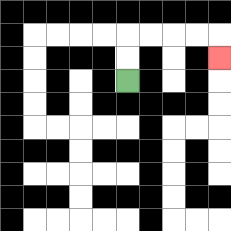{'start': '[5, 3]', 'end': '[9, 2]', 'path_directions': 'U,U,R,R,R,R,D', 'path_coordinates': '[[5, 3], [5, 2], [5, 1], [6, 1], [7, 1], [8, 1], [9, 1], [9, 2]]'}